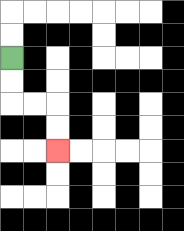{'start': '[0, 2]', 'end': '[2, 6]', 'path_directions': 'D,D,R,R,D,D', 'path_coordinates': '[[0, 2], [0, 3], [0, 4], [1, 4], [2, 4], [2, 5], [2, 6]]'}